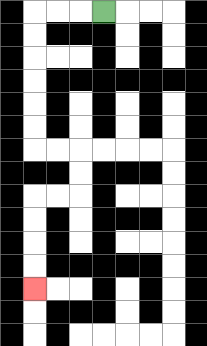{'start': '[4, 0]', 'end': '[1, 12]', 'path_directions': 'L,L,L,D,D,D,D,D,D,R,R,D,D,L,L,D,D,D,D', 'path_coordinates': '[[4, 0], [3, 0], [2, 0], [1, 0], [1, 1], [1, 2], [1, 3], [1, 4], [1, 5], [1, 6], [2, 6], [3, 6], [3, 7], [3, 8], [2, 8], [1, 8], [1, 9], [1, 10], [1, 11], [1, 12]]'}